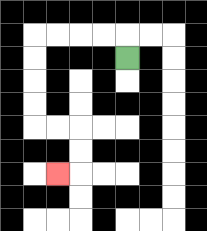{'start': '[5, 2]', 'end': '[2, 7]', 'path_directions': 'U,L,L,L,L,D,D,D,D,R,R,D,D,L', 'path_coordinates': '[[5, 2], [5, 1], [4, 1], [3, 1], [2, 1], [1, 1], [1, 2], [1, 3], [1, 4], [1, 5], [2, 5], [3, 5], [3, 6], [3, 7], [2, 7]]'}